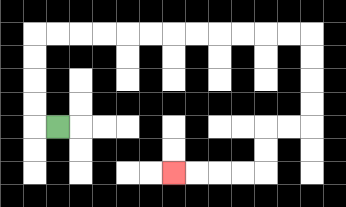{'start': '[2, 5]', 'end': '[7, 7]', 'path_directions': 'L,U,U,U,U,R,R,R,R,R,R,R,R,R,R,R,R,D,D,D,D,L,L,D,D,L,L,L,L', 'path_coordinates': '[[2, 5], [1, 5], [1, 4], [1, 3], [1, 2], [1, 1], [2, 1], [3, 1], [4, 1], [5, 1], [6, 1], [7, 1], [8, 1], [9, 1], [10, 1], [11, 1], [12, 1], [13, 1], [13, 2], [13, 3], [13, 4], [13, 5], [12, 5], [11, 5], [11, 6], [11, 7], [10, 7], [9, 7], [8, 7], [7, 7]]'}